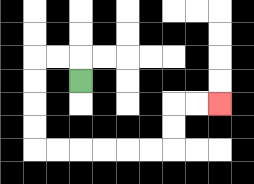{'start': '[3, 3]', 'end': '[9, 4]', 'path_directions': 'U,L,L,D,D,D,D,R,R,R,R,R,R,U,U,R,R', 'path_coordinates': '[[3, 3], [3, 2], [2, 2], [1, 2], [1, 3], [1, 4], [1, 5], [1, 6], [2, 6], [3, 6], [4, 6], [5, 6], [6, 6], [7, 6], [7, 5], [7, 4], [8, 4], [9, 4]]'}